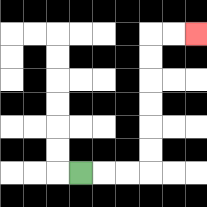{'start': '[3, 7]', 'end': '[8, 1]', 'path_directions': 'R,R,R,U,U,U,U,U,U,R,R', 'path_coordinates': '[[3, 7], [4, 7], [5, 7], [6, 7], [6, 6], [6, 5], [6, 4], [6, 3], [6, 2], [6, 1], [7, 1], [8, 1]]'}